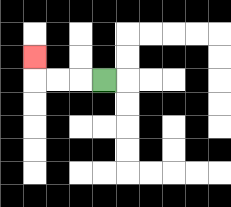{'start': '[4, 3]', 'end': '[1, 2]', 'path_directions': 'L,L,L,U', 'path_coordinates': '[[4, 3], [3, 3], [2, 3], [1, 3], [1, 2]]'}